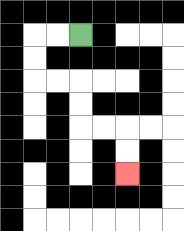{'start': '[3, 1]', 'end': '[5, 7]', 'path_directions': 'L,L,D,D,R,R,D,D,R,R,D,D', 'path_coordinates': '[[3, 1], [2, 1], [1, 1], [1, 2], [1, 3], [2, 3], [3, 3], [3, 4], [3, 5], [4, 5], [5, 5], [5, 6], [5, 7]]'}